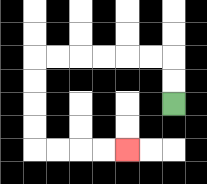{'start': '[7, 4]', 'end': '[5, 6]', 'path_directions': 'U,U,L,L,L,L,L,L,D,D,D,D,R,R,R,R', 'path_coordinates': '[[7, 4], [7, 3], [7, 2], [6, 2], [5, 2], [4, 2], [3, 2], [2, 2], [1, 2], [1, 3], [1, 4], [1, 5], [1, 6], [2, 6], [3, 6], [4, 6], [5, 6]]'}